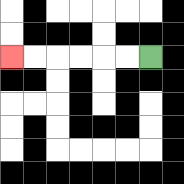{'start': '[6, 2]', 'end': '[0, 2]', 'path_directions': 'L,L,L,L,L,L', 'path_coordinates': '[[6, 2], [5, 2], [4, 2], [3, 2], [2, 2], [1, 2], [0, 2]]'}